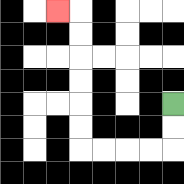{'start': '[7, 4]', 'end': '[2, 0]', 'path_directions': 'D,D,L,L,L,L,U,U,U,U,U,U,L', 'path_coordinates': '[[7, 4], [7, 5], [7, 6], [6, 6], [5, 6], [4, 6], [3, 6], [3, 5], [3, 4], [3, 3], [3, 2], [3, 1], [3, 0], [2, 0]]'}